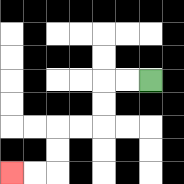{'start': '[6, 3]', 'end': '[0, 7]', 'path_directions': 'L,L,D,D,L,L,D,D,L,L', 'path_coordinates': '[[6, 3], [5, 3], [4, 3], [4, 4], [4, 5], [3, 5], [2, 5], [2, 6], [2, 7], [1, 7], [0, 7]]'}